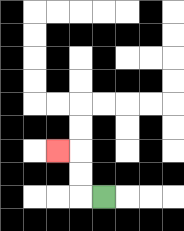{'start': '[4, 8]', 'end': '[2, 6]', 'path_directions': 'L,U,U,L', 'path_coordinates': '[[4, 8], [3, 8], [3, 7], [3, 6], [2, 6]]'}